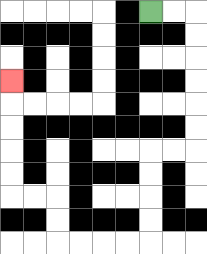{'start': '[6, 0]', 'end': '[0, 3]', 'path_directions': 'R,R,D,D,D,D,D,D,L,L,D,D,D,D,L,L,L,L,U,U,L,L,U,U,U,U,U', 'path_coordinates': '[[6, 0], [7, 0], [8, 0], [8, 1], [8, 2], [8, 3], [8, 4], [8, 5], [8, 6], [7, 6], [6, 6], [6, 7], [6, 8], [6, 9], [6, 10], [5, 10], [4, 10], [3, 10], [2, 10], [2, 9], [2, 8], [1, 8], [0, 8], [0, 7], [0, 6], [0, 5], [0, 4], [0, 3]]'}